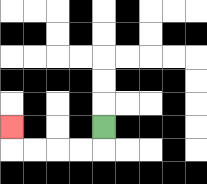{'start': '[4, 5]', 'end': '[0, 5]', 'path_directions': 'D,L,L,L,L,U', 'path_coordinates': '[[4, 5], [4, 6], [3, 6], [2, 6], [1, 6], [0, 6], [0, 5]]'}